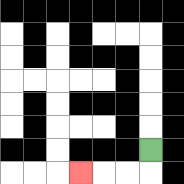{'start': '[6, 6]', 'end': '[3, 7]', 'path_directions': 'D,L,L,L', 'path_coordinates': '[[6, 6], [6, 7], [5, 7], [4, 7], [3, 7]]'}